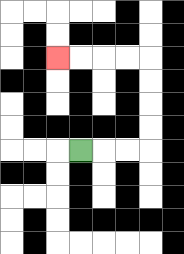{'start': '[3, 6]', 'end': '[2, 2]', 'path_directions': 'R,R,R,U,U,U,U,L,L,L,L', 'path_coordinates': '[[3, 6], [4, 6], [5, 6], [6, 6], [6, 5], [6, 4], [6, 3], [6, 2], [5, 2], [4, 2], [3, 2], [2, 2]]'}